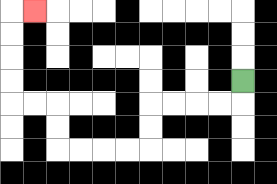{'start': '[10, 3]', 'end': '[1, 0]', 'path_directions': 'D,L,L,L,L,D,D,L,L,L,L,U,U,L,L,U,U,U,U,R', 'path_coordinates': '[[10, 3], [10, 4], [9, 4], [8, 4], [7, 4], [6, 4], [6, 5], [6, 6], [5, 6], [4, 6], [3, 6], [2, 6], [2, 5], [2, 4], [1, 4], [0, 4], [0, 3], [0, 2], [0, 1], [0, 0], [1, 0]]'}